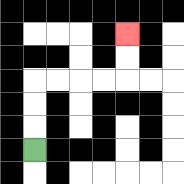{'start': '[1, 6]', 'end': '[5, 1]', 'path_directions': 'U,U,U,R,R,R,R,U,U', 'path_coordinates': '[[1, 6], [1, 5], [1, 4], [1, 3], [2, 3], [3, 3], [4, 3], [5, 3], [5, 2], [5, 1]]'}